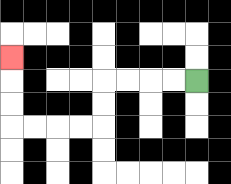{'start': '[8, 3]', 'end': '[0, 2]', 'path_directions': 'L,L,L,L,D,D,L,L,L,L,U,U,U', 'path_coordinates': '[[8, 3], [7, 3], [6, 3], [5, 3], [4, 3], [4, 4], [4, 5], [3, 5], [2, 5], [1, 5], [0, 5], [0, 4], [0, 3], [0, 2]]'}